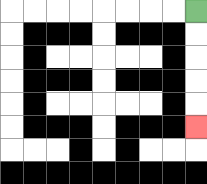{'start': '[8, 0]', 'end': '[8, 5]', 'path_directions': 'D,D,D,D,D', 'path_coordinates': '[[8, 0], [8, 1], [8, 2], [8, 3], [8, 4], [8, 5]]'}